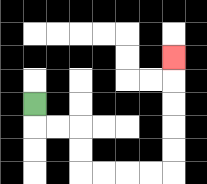{'start': '[1, 4]', 'end': '[7, 2]', 'path_directions': 'D,R,R,D,D,R,R,R,R,U,U,U,U,U', 'path_coordinates': '[[1, 4], [1, 5], [2, 5], [3, 5], [3, 6], [3, 7], [4, 7], [5, 7], [6, 7], [7, 7], [7, 6], [7, 5], [7, 4], [7, 3], [7, 2]]'}